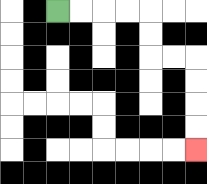{'start': '[2, 0]', 'end': '[8, 6]', 'path_directions': 'R,R,R,R,D,D,R,R,D,D,D,D', 'path_coordinates': '[[2, 0], [3, 0], [4, 0], [5, 0], [6, 0], [6, 1], [6, 2], [7, 2], [8, 2], [8, 3], [8, 4], [8, 5], [8, 6]]'}